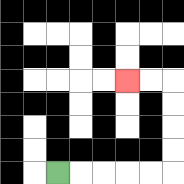{'start': '[2, 7]', 'end': '[5, 3]', 'path_directions': 'R,R,R,R,R,U,U,U,U,L,L', 'path_coordinates': '[[2, 7], [3, 7], [4, 7], [5, 7], [6, 7], [7, 7], [7, 6], [7, 5], [7, 4], [7, 3], [6, 3], [5, 3]]'}